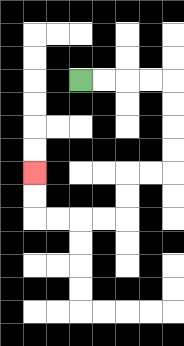{'start': '[3, 3]', 'end': '[1, 7]', 'path_directions': 'R,R,R,R,D,D,D,D,L,L,D,D,L,L,L,L,U,U', 'path_coordinates': '[[3, 3], [4, 3], [5, 3], [6, 3], [7, 3], [7, 4], [7, 5], [7, 6], [7, 7], [6, 7], [5, 7], [5, 8], [5, 9], [4, 9], [3, 9], [2, 9], [1, 9], [1, 8], [1, 7]]'}